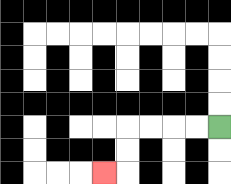{'start': '[9, 5]', 'end': '[4, 7]', 'path_directions': 'L,L,L,L,D,D,L', 'path_coordinates': '[[9, 5], [8, 5], [7, 5], [6, 5], [5, 5], [5, 6], [5, 7], [4, 7]]'}